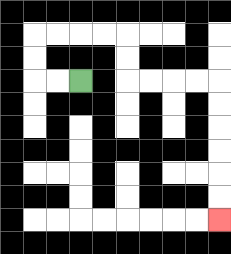{'start': '[3, 3]', 'end': '[9, 9]', 'path_directions': 'L,L,U,U,R,R,R,R,D,D,R,R,R,R,D,D,D,D,D,D', 'path_coordinates': '[[3, 3], [2, 3], [1, 3], [1, 2], [1, 1], [2, 1], [3, 1], [4, 1], [5, 1], [5, 2], [5, 3], [6, 3], [7, 3], [8, 3], [9, 3], [9, 4], [9, 5], [9, 6], [9, 7], [9, 8], [9, 9]]'}